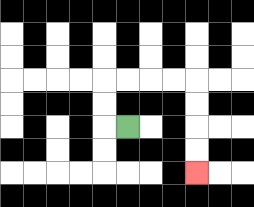{'start': '[5, 5]', 'end': '[8, 7]', 'path_directions': 'L,U,U,R,R,R,R,D,D,D,D', 'path_coordinates': '[[5, 5], [4, 5], [4, 4], [4, 3], [5, 3], [6, 3], [7, 3], [8, 3], [8, 4], [8, 5], [8, 6], [8, 7]]'}